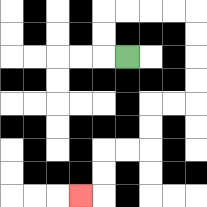{'start': '[5, 2]', 'end': '[3, 8]', 'path_directions': 'L,U,U,R,R,R,R,D,D,D,D,L,L,D,D,L,L,D,D,L', 'path_coordinates': '[[5, 2], [4, 2], [4, 1], [4, 0], [5, 0], [6, 0], [7, 0], [8, 0], [8, 1], [8, 2], [8, 3], [8, 4], [7, 4], [6, 4], [6, 5], [6, 6], [5, 6], [4, 6], [4, 7], [4, 8], [3, 8]]'}